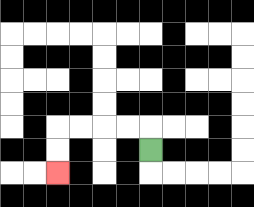{'start': '[6, 6]', 'end': '[2, 7]', 'path_directions': 'U,L,L,L,L,D,D', 'path_coordinates': '[[6, 6], [6, 5], [5, 5], [4, 5], [3, 5], [2, 5], [2, 6], [2, 7]]'}